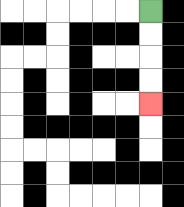{'start': '[6, 0]', 'end': '[6, 4]', 'path_directions': 'D,D,D,D', 'path_coordinates': '[[6, 0], [6, 1], [6, 2], [6, 3], [6, 4]]'}